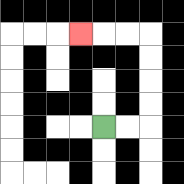{'start': '[4, 5]', 'end': '[3, 1]', 'path_directions': 'R,R,U,U,U,U,L,L,L', 'path_coordinates': '[[4, 5], [5, 5], [6, 5], [6, 4], [6, 3], [6, 2], [6, 1], [5, 1], [4, 1], [3, 1]]'}